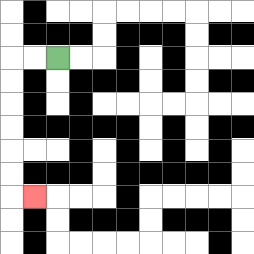{'start': '[2, 2]', 'end': '[1, 8]', 'path_directions': 'L,L,D,D,D,D,D,D,R', 'path_coordinates': '[[2, 2], [1, 2], [0, 2], [0, 3], [0, 4], [0, 5], [0, 6], [0, 7], [0, 8], [1, 8]]'}